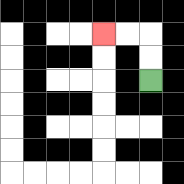{'start': '[6, 3]', 'end': '[4, 1]', 'path_directions': 'U,U,L,L', 'path_coordinates': '[[6, 3], [6, 2], [6, 1], [5, 1], [4, 1]]'}